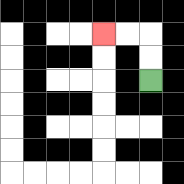{'start': '[6, 3]', 'end': '[4, 1]', 'path_directions': 'U,U,L,L', 'path_coordinates': '[[6, 3], [6, 2], [6, 1], [5, 1], [4, 1]]'}